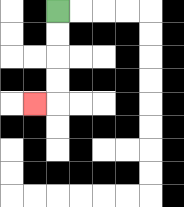{'start': '[2, 0]', 'end': '[1, 4]', 'path_directions': 'D,D,D,D,L', 'path_coordinates': '[[2, 0], [2, 1], [2, 2], [2, 3], [2, 4], [1, 4]]'}